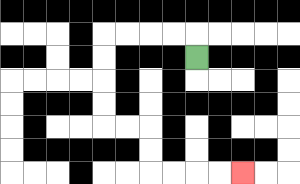{'start': '[8, 2]', 'end': '[10, 7]', 'path_directions': 'U,L,L,L,L,D,D,D,D,R,R,D,D,R,R,R,R', 'path_coordinates': '[[8, 2], [8, 1], [7, 1], [6, 1], [5, 1], [4, 1], [4, 2], [4, 3], [4, 4], [4, 5], [5, 5], [6, 5], [6, 6], [6, 7], [7, 7], [8, 7], [9, 7], [10, 7]]'}